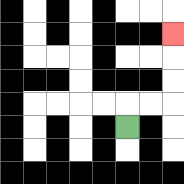{'start': '[5, 5]', 'end': '[7, 1]', 'path_directions': 'U,R,R,U,U,U', 'path_coordinates': '[[5, 5], [5, 4], [6, 4], [7, 4], [7, 3], [7, 2], [7, 1]]'}